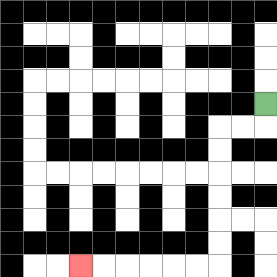{'start': '[11, 4]', 'end': '[3, 11]', 'path_directions': 'D,L,L,D,D,D,D,D,D,L,L,L,L,L,L', 'path_coordinates': '[[11, 4], [11, 5], [10, 5], [9, 5], [9, 6], [9, 7], [9, 8], [9, 9], [9, 10], [9, 11], [8, 11], [7, 11], [6, 11], [5, 11], [4, 11], [3, 11]]'}